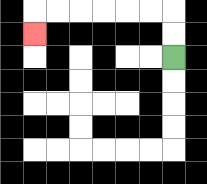{'start': '[7, 2]', 'end': '[1, 1]', 'path_directions': 'U,U,L,L,L,L,L,L,D', 'path_coordinates': '[[7, 2], [7, 1], [7, 0], [6, 0], [5, 0], [4, 0], [3, 0], [2, 0], [1, 0], [1, 1]]'}